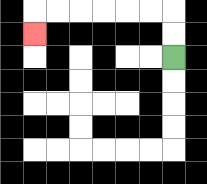{'start': '[7, 2]', 'end': '[1, 1]', 'path_directions': 'U,U,L,L,L,L,L,L,D', 'path_coordinates': '[[7, 2], [7, 1], [7, 0], [6, 0], [5, 0], [4, 0], [3, 0], [2, 0], [1, 0], [1, 1]]'}